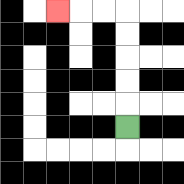{'start': '[5, 5]', 'end': '[2, 0]', 'path_directions': 'U,U,U,U,U,L,L,L', 'path_coordinates': '[[5, 5], [5, 4], [5, 3], [5, 2], [5, 1], [5, 0], [4, 0], [3, 0], [2, 0]]'}